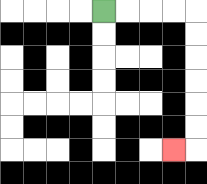{'start': '[4, 0]', 'end': '[7, 6]', 'path_directions': 'R,R,R,R,D,D,D,D,D,D,L', 'path_coordinates': '[[4, 0], [5, 0], [6, 0], [7, 0], [8, 0], [8, 1], [8, 2], [8, 3], [8, 4], [8, 5], [8, 6], [7, 6]]'}